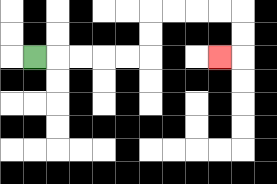{'start': '[1, 2]', 'end': '[9, 2]', 'path_directions': 'R,R,R,R,R,U,U,R,R,R,R,D,D,L', 'path_coordinates': '[[1, 2], [2, 2], [3, 2], [4, 2], [5, 2], [6, 2], [6, 1], [6, 0], [7, 0], [8, 0], [9, 0], [10, 0], [10, 1], [10, 2], [9, 2]]'}